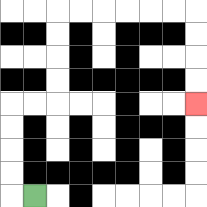{'start': '[1, 8]', 'end': '[8, 4]', 'path_directions': 'L,U,U,U,U,R,R,U,U,U,U,R,R,R,R,R,R,D,D,D,D', 'path_coordinates': '[[1, 8], [0, 8], [0, 7], [0, 6], [0, 5], [0, 4], [1, 4], [2, 4], [2, 3], [2, 2], [2, 1], [2, 0], [3, 0], [4, 0], [5, 0], [6, 0], [7, 0], [8, 0], [8, 1], [8, 2], [8, 3], [8, 4]]'}